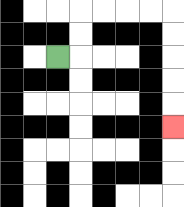{'start': '[2, 2]', 'end': '[7, 5]', 'path_directions': 'R,U,U,R,R,R,R,D,D,D,D,D', 'path_coordinates': '[[2, 2], [3, 2], [3, 1], [3, 0], [4, 0], [5, 0], [6, 0], [7, 0], [7, 1], [7, 2], [7, 3], [7, 4], [7, 5]]'}